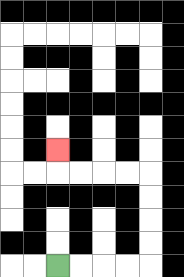{'start': '[2, 11]', 'end': '[2, 6]', 'path_directions': 'R,R,R,R,U,U,U,U,L,L,L,L,U', 'path_coordinates': '[[2, 11], [3, 11], [4, 11], [5, 11], [6, 11], [6, 10], [6, 9], [6, 8], [6, 7], [5, 7], [4, 7], [3, 7], [2, 7], [2, 6]]'}